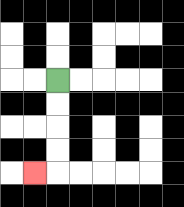{'start': '[2, 3]', 'end': '[1, 7]', 'path_directions': 'D,D,D,D,L', 'path_coordinates': '[[2, 3], [2, 4], [2, 5], [2, 6], [2, 7], [1, 7]]'}